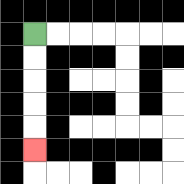{'start': '[1, 1]', 'end': '[1, 6]', 'path_directions': 'D,D,D,D,D', 'path_coordinates': '[[1, 1], [1, 2], [1, 3], [1, 4], [1, 5], [1, 6]]'}